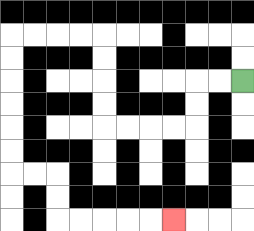{'start': '[10, 3]', 'end': '[7, 9]', 'path_directions': 'L,L,D,D,L,L,L,L,U,U,U,U,L,L,L,L,D,D,D,D,D,D,R,R,D,D,R,R,R,R,R', 'path_coordinates': '[[10, 3], [9, 3], [8, 3], [8, 4], [8, 5], [7, 5], [6, 5], [5, 5], [4, 5], [4, 4], [4, 3], [4, 2], [4, 1], [3, 1], [2, 1], [1, 1], [0, 1], [0, 2], [0, 3], [0, 4], [0, 5], [0, 6], [0, 7], [1, 7], [2, 7], [2, 8], [2, 9], [3, 9], [4, 9], [5, 9], [6, 9], [7, 9]]'}